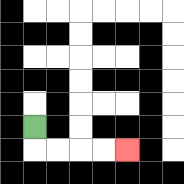{'start': '[1, 5]', 'end': '[5, 6]', 'path_directions': 'D,R,R,R,R', 'path_coordinates': '[[1, 5], [1, 6], [2, 6], [3, 6], [4, 6], [5, 6]]'}